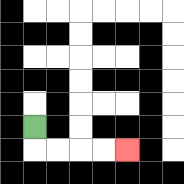{'start': '[1, 5]', 'end': '[5, 6]', 'path_directions': 'D,R,R,R,R', 'path_coordinates': '[[1, 5], [1, 6], [2, 6], [3, 6], [4, 6], [5, 6]]'}